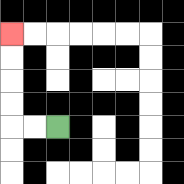{'start': '[2, 5]', 'end': '[0, 1]', 'path_directions': 'L,L,U,U,U,U', 'path_coordinates': '[[2, 5], [1, 5], [0, 5], [0, 4], [0, 3], [0, 2], [0, 1]]'}